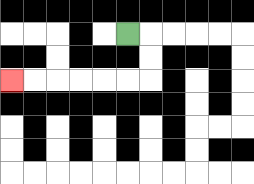{'start': '[5, 1]', 'end': '[0, 3]', 'path_directions': 'R,D,D,L,L,L,L,L,L', 'path_coordinates': '[[5, 1], [6, 1], [6, 2], [6, 3], [5, 3], [4, 3], [3, 3], [2, 3], [1, 3], [0, 3]]'}